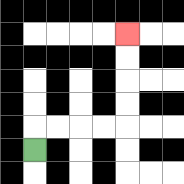{'start': '[1, 6]', 'end': '[5, 1]', 'path_directions': 'U,R,R,R,R,U,U,U,U', 'path_coordinates': '[[1, 6], [1, 5], [2, 5], [3, 5], [4, 5], [5, 5], [5, 4], [5, 3], [5, 2], [5, 1]]'}